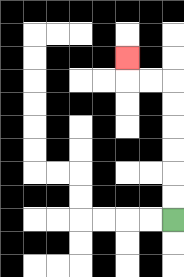{'start': '[7, 9]', 'end': '[5, 2]', 'path_directions': 'U,U,U,U,U,U,L,L,U', 'path_coordinates': '[[7, 9], [7, 8], [7, 7], [7, 6], [7, 5], [7, 4], [7, 3], [6, 3], [5, 3], [5, 2]]'}